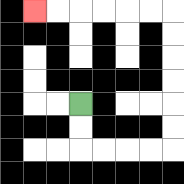{'start': '[3, 4]', 'end': '[1, 0]', 'path_directions': 'D,D,R,R,R,R,U,U,U,U,U,U,L,L,L,L,L,L', 'path_coordinates': '[[3, 4], [3, 5], [3, 6], [4, 6], [5, 6], [6, 6], [7, 6], [7, 5], [7, 4], [7, 3], [7, 2], [7, 1], [7, 0], [6, 0], [5, 0], [4, 0], [3, 0], [2, 0], [1, 0]]'}